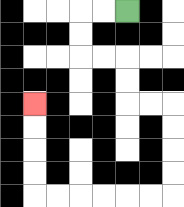{'start': '[5, 0]', 'end': '[1, 4]', 'path_directions': 'L,L,D,D,R,R,D,D,R,R,D,D,D,D,L,L,L,L,L,L,U,U,U,U', 'path_coordinates': '[[5, 0], [4, 0], [3, 0], [3, 1], [3, 2], [4, 2], [5, 2], [5, 3], [5, 4], [6, 4], [7, 4], [7, 5], [7, 6], [7, 7], [7, 8], [6, 8], [5, 8], [4, 8], [3, 8], [2, 8], [1, 8], [1, 7], [1, 6], [1, 5], [1, 4]]'}